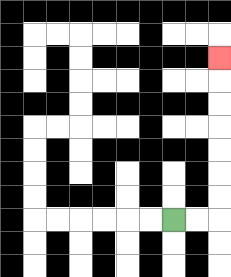{'start': '[7, 9]', 'end': '[9, 2]', 'path_directions': 'R,R,U,U,U,U,U,U,U', 'path_coordinates': '[[7, 9], [8, 9], [9, 9], [9, 8], [9, 7], [9, 6], [9, 5], [9, 4], [9, 3], [9, 2]]'}